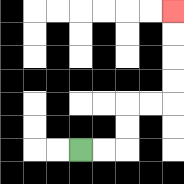{'start': '[3, 6]', 'end': '[7, 0]', 'path_directions': 'R,R,U,U,R,R,U,U,U,U', 'path_coordinates': '[[3, 6], [4, 6], [5, 6], [5, 5], [5, 4], [6, 4], [7, 4], [7, 3], [7, 2], [7, 1], [7, 0]]'}